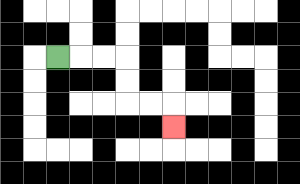{'start': '[2, 2]', 'end': '[7, 5]', 'path_directions': 'R,R,R,D,D,R,R,D', 'path_coordinates': '[[2, 2], [3, 2], [4, 2], [5, 2], [5, 3], [5, 4], [6, 4], [7, 4], [7, 5]]'}